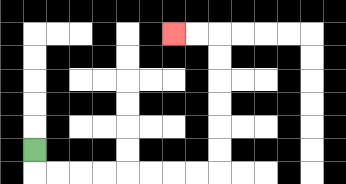{'start': '[1, 6]', 'end': '[7, 1]', 'path_directions': 'D,R,R,R,R,R,R,R,R,U,U,U,U,U,U,L,L', 'path_coordinates': '[[1, 6], [1, 7], [2, 7], [3, 7], [4, 7], [5, 7], [6, 7], [7, 7], [8, 7], [9, 7], [9, 6], [9, 5], [9, 4], [9, 3], [9, 2], [9, 1], [8, 1], [7, 1]]'}